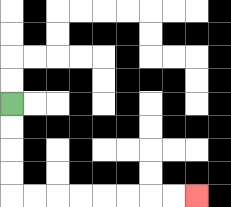{'start': '[0, 4]', 'end': '[8, 8]', 'path_directions': 'D,D,D,D,R,R,R,R,R,R,R,R', 'path_coordinates': '[[0, 4], [0, 5], [0, 6], [0, 7], [0, 8], [1, 8], [2, 8], [3, 8], [4, 8], [5, 8], [6, 8], [7, 8], [8, 8]]'}